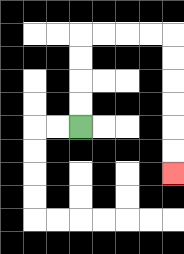{'start': '[3, 5]', 'end': '[7, 7]', 'path_directions': 'U,U,U,U,R,R,R,R,D,D,D,D,D,D', 'path_coordinates': '[[3, 5], [3, 4], [3, 3], [3, 2], [3, 1], [4, 1], [5, 1], [6, 1], [7, 1], [7, 2], [7, 3], [7, 4], [7, 5], [7, 6], [7, 7]]'}